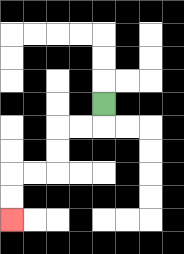{'start': '[4, 4]', 'end': '[0, 9]', 'path_directions': 'D,L,L,D,D,L,L,D,D', 'path_coordinates': '[[4, 4], [4, 5], [3, 5], [2, 5], [2, 6], [2, 7], [1, 7], [0, 7], [0, 8], [0, 9]]'}